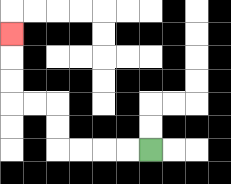{'start': '[6, 6]', 'end': '[0, 1]', 'path_directions': 'L,L,L,L,U,U,L,L,U,U,U', 'path_coordinates': '[[6, 6], [5, 6], [4, 6], [3, 6], [2, 6], [2, 5], [2, 4], [1, 4], [0, 4], [0, 3], [0, 2], [0, 1]]'}